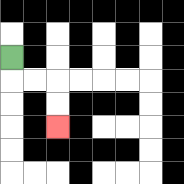{'start': '[0, 2]', 'end': '[2, 5]', 'path_directions': 'D,R,R,D,D', 'path_coordinates': '[[0, 2], [0, 3], [1, 3], [2, 3], [2, 4], [2, 5]]'}